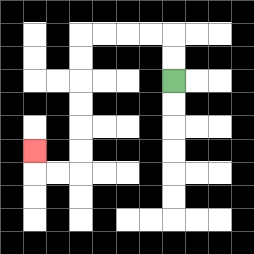{'start': '[7, 3]', 'end': '[1, 6]', 'path_directions': 'U,U,L,L,L,L,D,D,D,D,D,D,L,L,U', 'path_coordinates': '[[7, 3], [7, 2], [7, 1], [6, 1], [5, 1], [4, 1], [3, 1], [3, 2], [3, 3], [3, 4], [3, 5], [3, 6], [3, 7], [2, 7], [1, 7], [1, 6]]'}